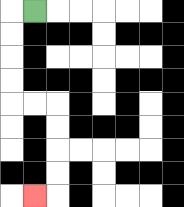{'start': '[1, 0]', 'end': '[1, 8]', 'path_directions': 'L,D,D,D,D,R,R,D,D,D,D,L', 'path_coordinates': '[[1, 0], [0, 0], [0, 1], [0, 2], [0, 3], [0, 4], [1, 4], [2, 4], [2, 5], [2, 6], [2, 7], [2, 8], [1, 8]]'}